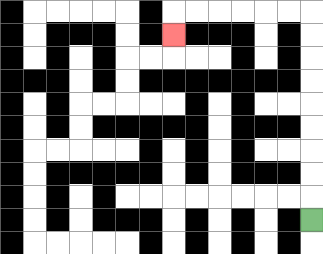{'start': '[13, 9]', 'end': '[7, 1]', 'path_directions': 'U,U,U,U,U,U,U,U,U,L,L,L,L,L,L,D', 'path_coordinates': '[[13, 9], [13, 8], [13, 7], [13, 6], [13, 5], [13, 4], [13, 3], [13, 2], [13, 1], [13, 0], [12, 0], [11, 0], [10, 0], [9, 0], [8, 0], [7, 0], [7, 1]]'}